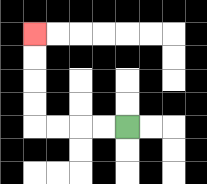{'start': '[5, 5]', 'end': '[1, 1]', 'path_directions': 'L,L,L,L,U,U,U,U', 'path_coordinates': '[[5, 5], [4, 5], [3, 5], [2, 5], [1, 5], [1, 4], [1, 3], [1, 2], [1, 1]]'}